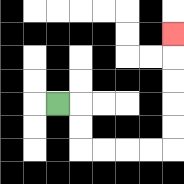{'start': '[2, 4]', 'end': '[7, 1]', 'path_directions': 'R,D,D,R,R,R,R,U,U,U,U,U', 'path_coordinates': '[[2, 4], [3, 4], [3, 5], [3, 6], [4, 6], [5, 6], [6, 6], [7, 6], [7, 5], [7, 4], [7, 3], [7, 2], [7, 1]]'}